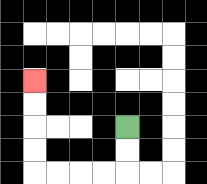{'start': '[5, 5]', 'end': '[1, 3]', 'path_directions': 'D,D,L,L,L,L,U,U,U,U', 'path_coordinates': '[[5, 5], [5, 6], [5, 7], [4, 7], [3, 7], [2, 7], [1, 7], [1, 6], [1, 5], [1, 4], [1, 3]]'}